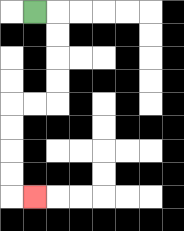{'start': '[1, 0]', 'end': '[1, 8]', 'path_directions': 'R,D,D,D,D,L,L,D,D,D,D,R', 'path_coordinates': '[[1, 0], [2, 0], [2, 1], [2, 2], [2, 3], [2, 4], [1, 4], [0, 4], [0, 5], [0, 6], [0, 7], [0, 8], [1, 8]]'}